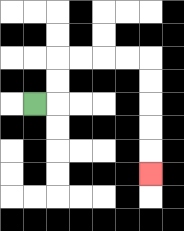{'start': '[1, 4]', 'end': '[6, 7]', 'path_directions': 'R,U,U,R,R,R,R,D,D,D,D,D', 'path_coordinates': '[[1, 4], [2, 4], [2, 3], [2, 2], [3, 2], [4, 2], [5, 2], [6, 2], [6, 3], [6, 4], [6, 5], [6, 6], [6, 7]]'}